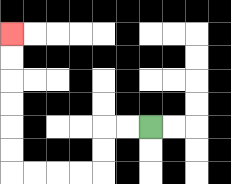{'start': '[6, 5]', 'end': '[0, 1]', 'path_directions': 'L,L,D,D,L,L,L,L,U,U,U,U,U,U', 'path_coordinates': '[[6, 5], [5, 5], [4, 5], [4, 6], [4, 7], [3, 7], [2, 7], [1, 7], [0, 7], [0, 6], [0, 5], [0, 4], [0, 3], [0, 2], [0, 1]]'}